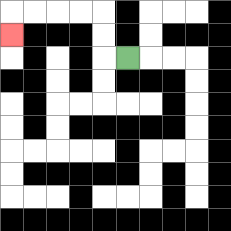{'start': '[5, 2]', 'end': '[0, 1]', 'path_directions': 'L,U,U,L,L,L,L,D', 'path_coordinates': '[[5, 2], [4, 2], [4, 1], [4, 0], [3, 0], [2, 0], [1, 0], [0, 0], [0, 1]]'}